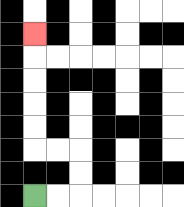{'start': '[1, 8]', 'end': '[1, 1]', 'path_directions': 'R,R,U,U,L,L,U,U,U,U,U', 'path_coordinates': '[[1, 8], [2, 8], [3, 8], [3, 7], [3, 6], [2, 6], [1, 6], [1, 5], [1, 4], [1, 3], [1, 2], [1, 1]]'}